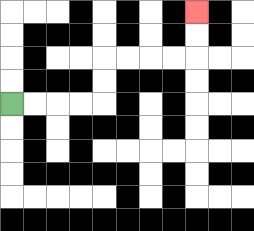{'start': '[0, 4]', 'end': '[8, 0]', 'path_directions': 'R,R,R,R,U,U,R,R,R,R,U,U', 'path_coordinates': '[[0, 4], [1, 4], [2, 4], [3, 4], [4, 4], [4, 3], [4, 2], [5, 2], [6, 2], [7, 2], [8, 2], [8, 1], [8, 0]]'}